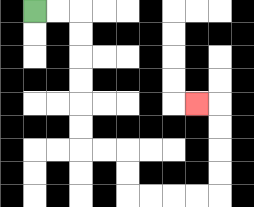{'start': '[1, 0]', 'end': '[8, 4]', 'path_directions': 'R,R,D,D,D,D,D,D,R,R,D,D,R,R,R,R,U,U,U,U,L', 'path_coordinates': '[[1, 0], [2, 0], [3, 0], [3, 1], [3, 2], [3, 3], [3, 4], [3, 5], [3, 6], [4, 6], [5, 6], [5, 7], [5, 8], [6, 8], [7, 8], [8, 8], [9, 8], [9, 7], [9, 6], [9, 5], [9, 4], [8, 4]]'}